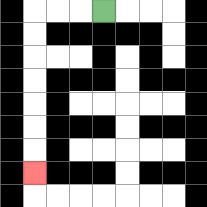{'start': '[4, 0]', 'end': '[1, 7]', 'path_directions': 'L,L,L,D,D,D,D,D,D,D', 'path_coordinates': '[[4, 0], [3, 0], [2, 0], [1, 0], [1, 1], [1, 2], [1, 3], [1, 4], [1, 5], [1, 6], [1, 7]]'}